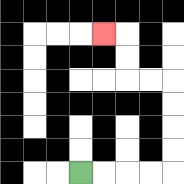{'start': '[3, 7]', 'end': '[4, 1]', 'path_directions': 'R,R,R,R,U,U,U,U,L,L,U,U,L', 'path_coordinates': '[[3, 7], [4, 7], [5, 7], [6, 7], [7, 7], [7, 6], [7, 5], [7, 4], [7, 3], [6, 3], [5, 3], [5, 2], [5, 1], [4, 1]]'}